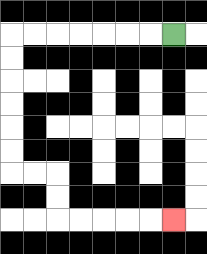{'start': '[7, 1]', 'end': '[7, 9]', 'path_directions': 'L,L,L,L,L,L,L,D,D,D,D,D,D,R,R,D,D,R,R,R,R,R', 'path_coordinates': '[[7, 1], [6, 1], [5, 1], [4, 1], [3, 1], [2, 1], [1, 1], [0, 1], [0, 2], [0, 3], [0, 4], [0, 5], [0, 6], [0, 7], [1, 7], [2, 7], [2, 8], [2, 9], [3, 9], [4, 9], [5, 9], [6, 9], [7, 9]]'}